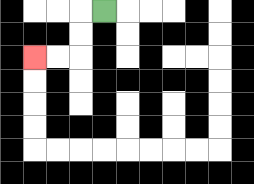{'start': '[4, 0]', 'end': '[1, 2]', 'path_directions': 'L,D,D,L,L', 'path_coordinates': '[[4, 0], [3, 0], [3, 1], [3, 2], [2, 2], [1, 2]]'}